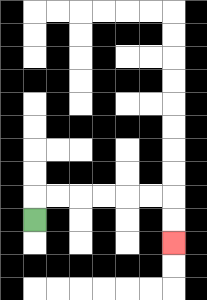{'start': '[1, 9]', 'end': '[7, 10]', 'path_directions': 'U,R,R,R,R,R,R,D,D', 'path_coordinates': '[[1, 9], [1, 8], [2, 8], [3, 8], [4, 8], [5, 8], [6, 8], [7, 8], [7, 9], [7, 10]]'}